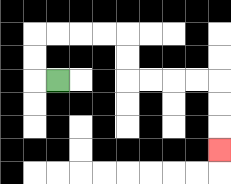{'start': '[2, 3]', 'end': '[9, 6]', 'path_directions': 'L,U,U,R,R,R,R,D,D,R,R,R,R,D,D,D', 'path_coordinates': '[[2, 3], [1, 3], [1, 2], [1, 1], [2, 1], [3, 1], [4, 1], [5, 1], [5, 2], [5, 3], [6, 3], [7, 3], [8, 3], [9, 3], [9, 4], [9, 5], [9, 6]]'}